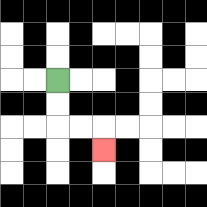{'start': '[2, 3]', 'end': '[4, 6]', 'path_directions': 'D,D,R,R,D', 'path_coordinates': '[[2, 3], [2, 4], [2, 5], [3, 5], [4, 5], [4, 6]]'}